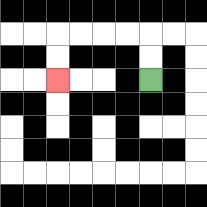{'start': '[6, 3]', 'end': '[2, 3]', 'path_directions': 'U,U,L,L,L,L,D,D', 'path_coordinates': '[[6, 3], [6, 2], [6, 1], [5, 1], [4, 1], [3, 1], [2, 1], [2, 2], [2, 3]]'}